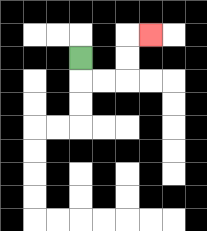{'start': '[3, 2]', 'end': '[6, 1]', 'path_directions': 'D,R,R,U,U,R', 'path_coordinates': '[[3, 2], [3, 3], [4, 3], [5, 3], [5, 2], [5, 1], [6, 1]]'}